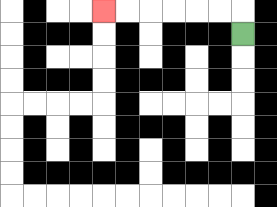{'start': '[10, 1]', 'end': '[4, 0]', 'path_directions': 'U,L,L,L,L,L,L', 'path_coordinates': '[[10, 1], [10, 0], [9, 0], [8, 0], [7, 0], [6, 0], [5, 0], [4, 0]]'}